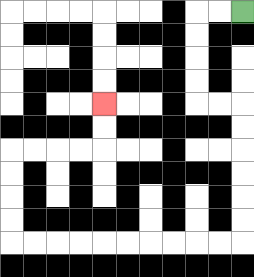{'start': '[10, 0]', 'end': '[4, 4]', 'path_directions': 'L,L,D,D,D,D,R,R,D,D,D,D,D,D,L,L,L,L,L,L,L,L,L,L,U,U,U,U,R,R,R,R,U,U', 'path_coordinates': '[[10, 0], [9, 0], [8, 0], [8, 1], [8, 2], [8, 3], [8, 4], [9, 4], [10, 4], [10, 5], [10, 6], [10, 7], [10, 8], [10, 9], [10, 10], [9, 10], [8, 10], [7, 10], [6, 10], [5, 10], [4, 10], [3, 10], [2, 10], [1, 10], [0, 10], [0, 9], [0, 8], [0, 7], [0, 6], [1, 6], [2, 6], [3, 6], [4, 6], [4, 5], [4, 4]]'}